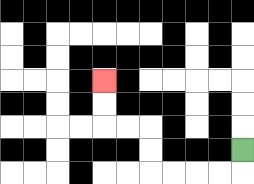{'start': '[10, 6]', 'end': '[4, 3]', 'path_directions': 'D,L,L,L,L,U,U,L,L,U,U', 'path_coordinates': '[[10, 6], [10, 7], [9, 7], [8, 7], [7, 7], [6, 7], [6, 6], [6, 5], [5, 5], [4, 5], [4, 4], [4, 3]]'}